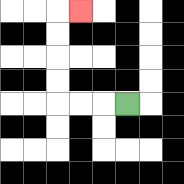{'start': '[5, 4]', 'end': '[3, 0]', 'path_directions': 'L,L,L,U,U,U,U,R', 'path_coordinates': '[[5, 4], [4, 4], [3, 4], [2, 4], [2, 3], [2, 2], [2, 1], [2, 0], [3, 0]]'}